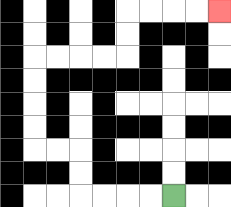{'start': '[7, 8]', 'end': '[9, 0]', 'path_directions': 'L,L,L,L,U,U,L,L,U,U,U,U,R,R,R,R,U,U,R,R,R,R', 'path_coordinates': '[[7, 8], [6, 8], [5, 8], [4, 8], [3, 8], [3, 7], [3, 6], [2, 6], [1, 6], [1, 5], [1, 4], [1, 3], [1, 2], [2, 2], [3, 2], [4, 2], [5, 2], [5, 1], [5, 0], [6, 0], [7, 0], [8, 0], [9, 0]]'}